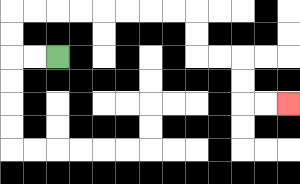{'start': '[2, 2]', 'end': '[12, 4]', 'path_directions': 'L,L,U,U,R,R,R,R,R,R,R,R,D,D,R,R,D,D,R,R', 'path_coordinates': '[[2, 2], [1, 2], [0, 2], [0, 1], [0, 0], [1, 0], [2, 0], [3, 0], [4, 0], [5, 0], [6, 0], [7, 0], [8, 0], [8, 1], [8, 2], [9, 2], [10, 2], [10, 3], [10, 4], [11, 4], [12, 4]]'}